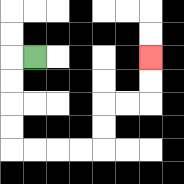{'start': '[1, 2]', 'end': '[6, 2]', 'path_directions': 'L,D,D,D,D,R,R,R,R,U,U,R,R,U,U', 'path_coordinates': '[[1, 2], [0, 2], [0, 3], [0, 4], [0, 5], [0, 6], [1, 6], [2, 6], [3, 6], [4, 6], [4, 5], [4, 4], [5, 4], [6, 4], [6, 3], [6, 2]]'}